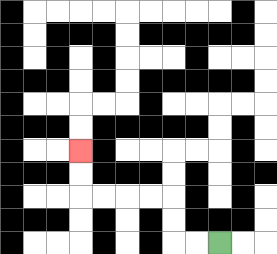{'start': '[9, 10]', 'end': '[3, 6]', 'path_directions': 'L,L,U,U,L,L,L,L,U,U', 'path_coordinates': '[[9, 10], [8, 10], [7, 10], [7, 9], [7, 8], [6, 8], [5, 8], [4, 8], [3, 8], [3, 7], [3, 6]]'}